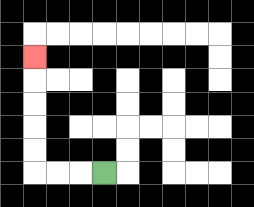{'start': '[4, 7]', 'end': '[1, 2]', 'path_directions': 'L,L,L,U,U,U,U,U', 'path_coordinates': '[[4, 7], [3, 7], [2, 7], [1, 7], [1, 6], [1, 5], [1, 4], [1, 3], [1, 2]]'}